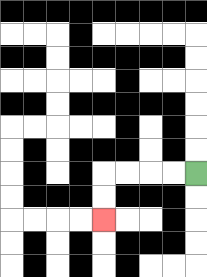{'start': '[8, 7]', 'end': '[4, 9]', 'path_directions': 'L,L,L,L,D,D', 'path_coordinates': '[[8, 7], [7, 7], [6, 7], [5, 7], [4, 7], [4, 8], [4, 9]]'}